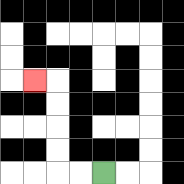{'start': '[4, 7]', 'end': '[1, 3]', 'path_directions': 'L,L,U,U,U,U,L', 'path_coordinates': '[[4, 7], [3, 7], [2, 7], [2, 6], [2, 5], [2, 4], [2, 3], [1, 3]]'}